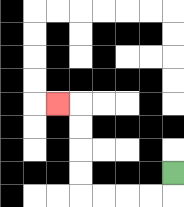{'start': '[7, 7]', 'end': '[2, 4]', 'path_directions': 'D,L,L,L,L,U,U,U,U,L', 'path_coordinates': '[[7, 7], [7, 8], [6, 8], [5, 8], [4, 8], [3, 8], [3, 7], [3, 6], [3, 5], [3, 4], [2, 4]]'}